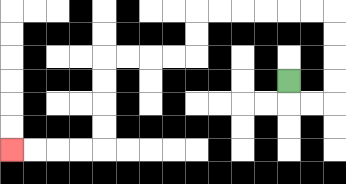{'start': '[12, 3]', 'end': '[0, 6]', 'path_directions': 'D,R,R,U,U,U,U,L,L,L,L,L,L,D,D,L,L,L,L,D,D,D,D,L,L,L,L', 'path_coordinates': '[[12, 3], [12, 4], [13, 4], [14, 4], [14, 3], [14, 2], [14, 1], [14, 0], [13, 0], [12, 0], [11, 0], [10, 0], [9, 0], [8, 0], [8, 1], [8, 2], [7, 2], [6, 2], [5, 2], [4, 2], [4, 3], [4, 4], [4, 5], [4, 6], [3, 6], [2, 6], [1, 6], [0, 6]]'}